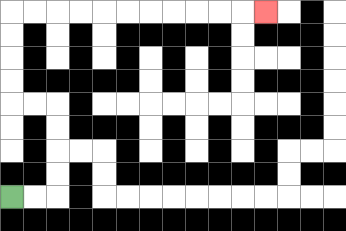{'start': '[0, 8]', 'end': '[11, 0]', 'path_directions': 'R,R,U,U,U,U,L,L,U,U,U,U,R,R,R,R,R,R,R,R,R,R,R', 'path_coordinates': '[[0, 8], [1, 8], [2, 8], [2, 7], [2, 6], [2, 5], [2, 4], [1, 4], [0, 4], [0, 3], [0, 2], [0, 1], [0, 0], [1, 0], [2, 0], [3, 0], [4, 0], [5, 0], [6, 0], [7, 0], [8, 0], [9, 0], [10, 0], [11, 0]]'}